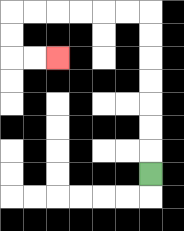{'start': '[6, 7]', 'end': '[2, 2]', 'path_directions': 'U,U,U,U,U,U,U,L,L,L,L,L,L,D,D,R,R', 'path_coordinates': '[[6, 7], [6, 6], [6, 5], [6, 4], [6, 3], [6, 2], [6, 1], [6, 0], [5, 0], [4, 0], [3, 0], [2, 0], [1, 0], [0, 0], [0, 1], [0, 2], [1, 2], [2, 2]]'}